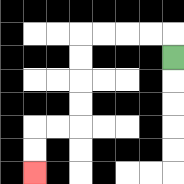{'start': '[7, 2]', 'end': '[1, 7]', 'path_directions': 'U,L,L,L,L,D,D,D,D,L,L,D,D', 'path_coordinates': '[[7, 2], [7, 1], [6, 1], [5, 1], [4, 1], [3, 1], [3, 2], [3, 3], [3, 4], [3, 5], [2, 5], [1, 5], [1, 6], [1, 7]]'}